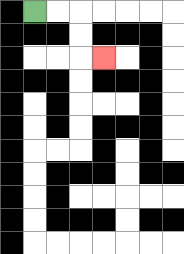{'start': '[1, 0]', 'end': '[4, 2]', 'path_directions': 'R,R,D,D,R', 'path_coordinates': '[[1, 0], [2, 0], [3, 0], [3, 1], [3, 2], [4, 2]]'}